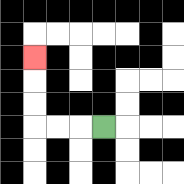{'start': '[4, 5]', 'end': '[1, 2]', 'path_directions': 'L,L,L,U,U,U', 'path_coordinates': '[[4, 5], [3, 5], [2, 5], [1, 5], [1, 4], [1, 3], [1, 2]]'}